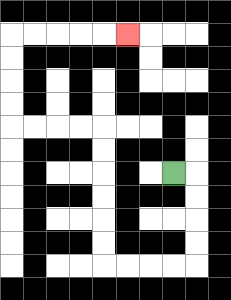{'start': '[7, 7]', 'end': '[5, 1]', 'path_directions': 'R,D,D,D,D,L,L,L,L,U,U,U,U,U,U,L,L,L,L,U,U,U,U,R,R,R,R,R', 'path_coordinates': '[[7, 7], [8, 7], [8, 8], [8, 9], [8, 10], [8, 11], [7, 11], [6, 11], [5, 11], [4, 11], [4, 10], [4, 9], [4, 8], [4, 7], [4, 6], [4, 5], [3, 5], [2, 5], [1, 5], [0, 5], [0, 4], [0, 3], [0, 2], [0, 1], [1, 1], [2, 1], [3, 1], [4, 1], [5, 1]]'}